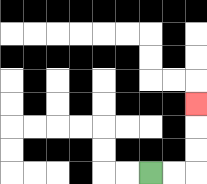{'start': '[6, 7]', 'end': '[8, 4]', 'path_directions': 'R,R,U,U,U', 'path_coordinates': '[[6, 7], [7, 7], [8, 7], [8, 6], [8, 5], [8, 4]]'}